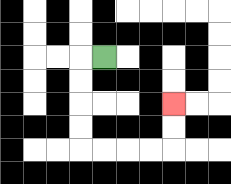{'start': '[4, 2]', 'end': '[7, 4]', 'path_directions': 'L,D,D,D,D,R,R,R,R,U,U', 'path_coordinates': '[[4, 2], [3, 2], [3, 3], [3, 4], [3, 5], [3, 6], [4, 6], [5, 6], [6, 6], [7, 6], [7, 5], [7, 4]]'}